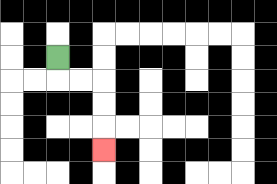{'start': '[2, 2]', 'end': '[4, 6]', 'path_directions': 'D,R,R,D,D,D', 'path_coordinates': '[[2, 2], [2, 3], [3, 3], [4, 3], [4, 4], [4, 5], [4, 6]]'}